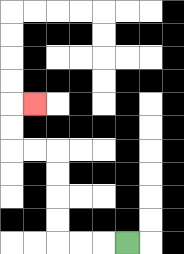{'start': '[5, 10]', 'end': '[1, 4]', 'path_directions': 'L,L,L,U,U,U,U,L,L,U,U,R', 'path_coordinates': '[[5, 10], [4, 10], [3, 10], [2, 10], [2, 9], [2, 8], [2, 7], [2, 6], [1, 6], [0, 6], [0, 5], [0, 4], [1, 4]]'}